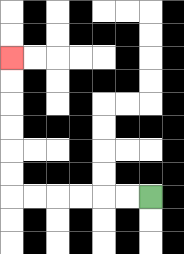{'start': '[6, 8]', 'end': '[0, 2]', 'path_directions': 'L,L,L,L,L,L,U,U,U,U,U,U', 'path_coordinates': '[[6, 8], [5, 8], [4, 8], [3, 8], [2, 8], [1, 8], [0, 8], [0, 7], [0, 6], [0, 5], [0, 4], [0, 3], [0, 2]]'}